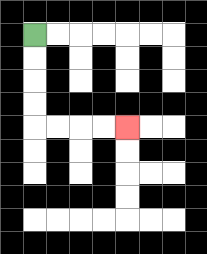{'start': '[1, 1]', 'end': '[5, 5]', 'path_directions': 'D,D,D,D,R,R,R,R', 'path_coordinates': '[[1, 1], [1, 2], [1, 3], [1, 4], [1, 5], [2, 5], [3, 5], [4, 5], [5, 5]]'}